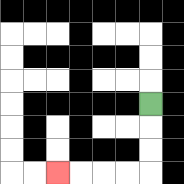{'start': '[6, 4]', 'end': '[2, 7]', 'path_directions': 'D,D,D,L,L,L,L', 'path_coordinates': '[[6, 4], [6, 5], [6, 6], [6, 7], [5, 7], [4, 7], [3, 7], [2, 7]]'}